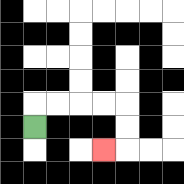{'start': '[1, 5]', 'end': '[4, 6]', 'path_directions': 'U,R,R,R,R,D,D,L', 'path_coordinates': '[[1, 5], [1, 4], [2, 4], [3, 4], [4, 4], [5, 4], [5, 5], [5, 6], [4, 6]]'}